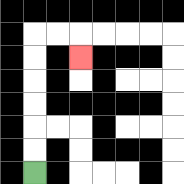{'start': '[1, 7]', 'end': '[3, 2]', 'path_directions': 'U,U,U,U,U,U,R,R,D', 'path_coordinates': '[[1, 7], [1, 6], [1, 5], [1, 4], [1, 3], [1, 2], [1, 1], [2, 1], [3, 1], [3, 2]]'}